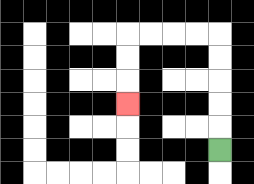{'start': '[9, 6]', 'end': '[5, 4]', 'path_directions': 'U,U,U,U,U,L,L,L,L,D,D,D', 'path_coordinates': '[[9, 6], [9, 5], [9, 4], [9, 3], [9, 2], [9, 1], [8, 1], [7, 1], [6, 1], [5, 1], [5, 2], [5, 3], [5, 4]]'}